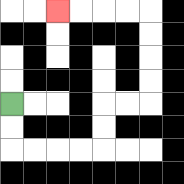{'start': '[0, 4]', 'end': '[2, 0]', 'path_directions': 'D,D,R,R,R,R,U,U,R,R,U,U,U,U,L,L,L,L', 'path_coordinates': '[[0, 4], [0, 5], [0, 6], [1, 6], [2, 6], [3, 6], [4, 6], [4, 5], [4, 4], [5, 4], [6, 4], [6, 3], [6, 2], [6, 1], [6, 0], [5, 0], [4, 0], [3, 0], [2, 0]]'}